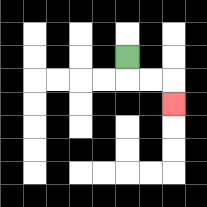{'start': '[5, 2]', 'end': '[7, 4]', 'path_directions': 'D,R,R,D', 'path_coordinates': '[[5, 2], [5, 3], [6, 3], [7, 3], [7, 4]]'}